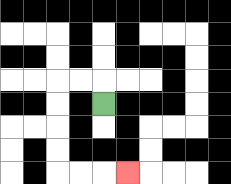{'start': '[4, 4]', 'end': '[5, 7]', 'path_directions': 'U,L,L,D,D,D,D,R,R,R', 'path_coordinates': '[[4, 4], [4, 3], [3, 3], [2, 3], [2, 4], [2, 5], [2, 6], [2, 7], [3, 7], [4, 7], [5, 7]]'}